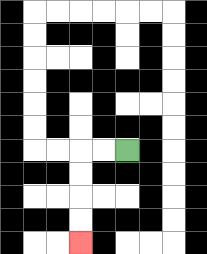{'start': '[5, 6]', 'end': '[3, 10]', 'path_directions': 'L,L,D,D,D,D', 'path_coordinates': '[[5, 6], [4, 6], [3, 6], [3, 7], [3, 8], [3, 9], [3, 10]]'}